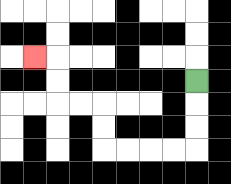{'start': '[8, 3]', 'end': '[1, 2]', 'path_directions': 'D,D,D,L,L,L,L,U,U,L,L,U,U,L', 'path_coordinates': '[[8, 3], [8, 4], [8, 5], [8, 6], [7, 6], [6, 6], [5, 6], [4, 6], [4, 5], [4, 4], [3, 4], [2, 4], [2, 3], [2, 2], [1, 2]]'}